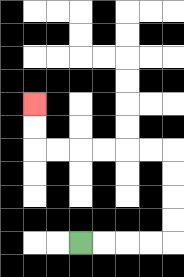{'start': '[3, 10]', 'end': '[1, 4]', 'path_directions': 'R,R,R,R,U,U,U,U,L,L,L,L,L,L,U,U', 'path_coordinates': '[[3, 10], [4, 10], [5, 10], [6, 10], [7, 10], [7, 9], [7, 8], [7, 7], [7, 6], [6, 6], [5, 6], [4, 6], [3, 6], [2, 6], [1, 6], [1, 5], [1, 4]]'}